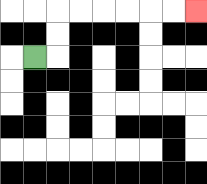{'start': '[1, 2]', 'end': '[8, 0]', 'path_directions': 'R,U,U,R,R,R,R,R,R', 'path_coordinates': '[[1, 2], [2, 2], [2, 1], [2, 0], [3, 0], [4, 0], [5, 0], [6, 0], [7, 0], [8, 0]]'}